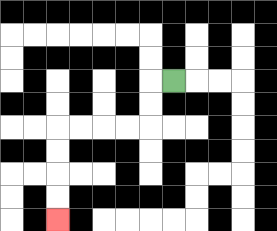{'start': '[7, 3]', 'end': '[2, 9]', 'path_directions': 'L,D,D,L,L,L,L,D,D,D,D', 'path_coordinates': '[[7, 3], [6, 3], [6, 4], [6, 5], [5, 5], [4, 5], [3, 5], [2, 5], [2, 6], [2, 7], [2, 8], [2, 9]]'}